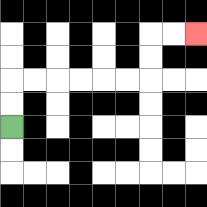{'start': '[0, 5]', 'end': '[8, 1]', 'path_directions': 'U,U,R,R,R,R,R,R,U,U,R,R', 'path_coordinates': '[[0, 5], [0, 4], [0, 3], [1, 3], [2, 3], [3, 3], [4, 3], [5, 3], [6, 3], [6, 2], [6, 1], [7, 1], [8, 1]]'}